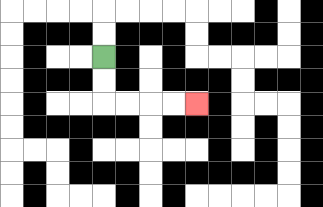{'start': '[4, 2]', 'end': '[8, 4]', 'path_directions': 'D,D,R,R,R,R', 'path_coordinates': '[[4, 2], [4, 3], [4, 4], [5, 4], [6, 4], [7, 4], [8, 4]]'}